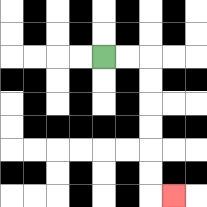{'start': '[4, 2]', 'end': '[7, 8]', 'path_directions': 'R,R,D,D,D,D,D,D,R', 'path_coordinates': '[[4, 2], [5, 2], [6, 2], [6, 3], [6, 4], [6, 5], [6, 6], [6, 7], [6, 8], [7, 8]]'}